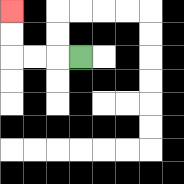{'start': '[3, 2]', 'end': '[0, 0]', 'path_directions': 'L,L,L,U,U', 'path_coordinates': '[[3, 2], [2, 2], [1, 2], [0, 2], [0, 1], [0, 0]]'}